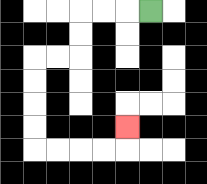{'start': '[6, 0]', 'end': '[5, 5]', 'path_directions': 'L,L,L,D,D,L,L,D,D,D,D,R,R,R,R,U', 'path_coordinates': '[[6, 0], [5, 0], [4, 0], [3, 0], [3, 1], [3, 2], [2, 2], [1, 2], [1, 3], [1, 4], [1, 5], [1, 6], [2, 6], [3, 6], [4, 6], [5, 6], [5, 5]]'}